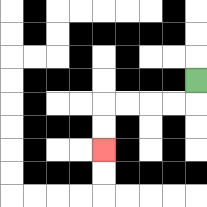{'start': '[8, 3]', 'end': '[4, 6]', 'path_directions': 'D,L,L,L,L,D,D', 'path_coordinates': '[[8, 3], [8, 4], [7, 4], [6, 4], [5, 4], [4, 4], [4, 5], [4, 6]]'}